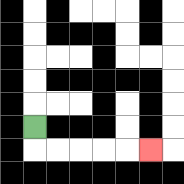{'start': '[1, 5]', 'end': '[6, 6]', 'path_directions': 'D,R,R,R,R,R', 'path_coordinates': '[[1, 5], [1, 6], [2, 6], [3, 6], [4, 6], [5, 6], [6, 6]]'}